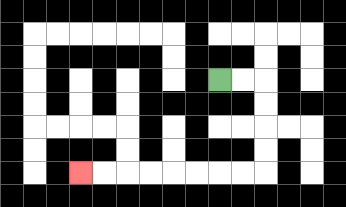{'start': '[9, 3]', 'end': '[3, 7]', 'path_directions': 'R,R,D,D,D,D,L,L,L,L,L,L,L,L', 'path_coordinates': '[[9, 3], [10, 3], [11, 3], [11, 4], [11, 5], [11, 6], [11, 7], [10, 7], [9, 7], [8, 7], [7, 7], [6, 7], [5, 7], [4, 7], [3, 7]]'}